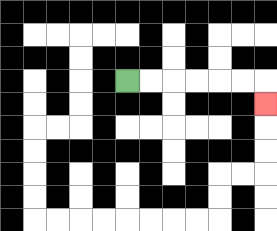{'start': '[5, 3]', 'end': '[11, 4]', 'path_directions': 'R,R,R,R,R,R,D', 'path_coordinates': '[[5, 3], [6, 3], [7, 3], [8, 3], [9, 3], [10, 3], [11, 3], [11, 4]]'}